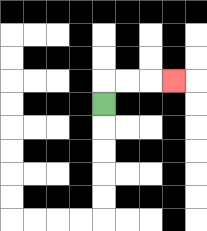{'start': '[4, 4]', 'end': '[7, 3]', 'path_directions': 'U,R,R,R', 'path_coordinates': '[[4, 4], [4, 3], [5, 3], [6, 3], [7, 3]]'}